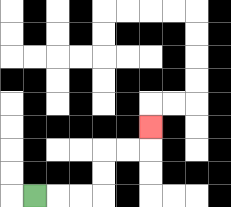{'start': '[1, 8]', 'end': '[6, 5]', 'path_directions': 'R,R,R,U,U,R,R,U', 'path_coordinates': '[[1, 8], [2, 8], [3, 8], [4, 8], [4, 7], [4, 6], [5, 6], [6, 6], [6, 5]]'}